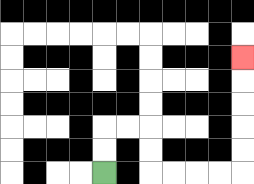{'start': '[4, 7]', 'end': '[10, 2]', 'path_directions': 'U,U,R,R,D,D,R,R,R,R,U,U,U,U,U', 'path_coordinates': '[[4, 7], [4, 6], [4, 5], [5, 5], [6, 5], [6, 6], [6, 7], [7, 7], [8, 7], [9, 7], [10, 7], [10, 6], [10, 5], [10, 4], [10, 3], [10, 2]]'}